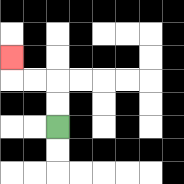{'start': '[2, 5]', 'end': '[0, 2]', 'path_directions': 'U,U,L,L,U', 'path_coordinates': '[[2, 5], [2, 4], [2, 3], [1, 3], [0, 3], [0, 2]]'}